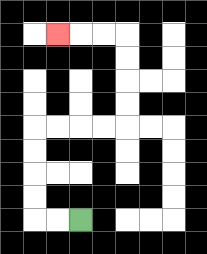{'start': '[3, 9]', 'end': '[2, 1]', 'path_directions': 'L,L,U,U,U,U,R,R,R,R,U,U,U,U,L,L,L', 'path_coordinates': '[[3, 9], [2, 9], [1, 9], [1, 8], [1, 7], [1, 6], [1, 5], [2, 5], [3, 5], [4, 5], [5, 5], [5, 4], [5, 3], [5, 2], [5, 1], [4, 1], [3, 1], [2, 1]]'}